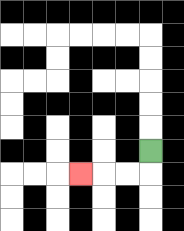{'start': '[6, 6]', 'end': '[3, 7]', 'path_directions': 'D,L,L,L', 'path_coordinates': '[[6, 6], [6, 7], [5, 7], [4, 7], [3, 7]]'}